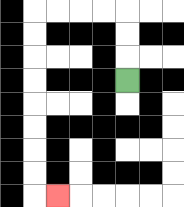{'start': '[5, 3]', 'end': '[2, 8]', 'path_directions': 'U,U,U,L,L,L,L,D,D,D,D,D,D,D,D,R', 'path_coordinates': '[[5, 3], [5, 2], [5, 1], [5, 0], [4, 0], [3, 0], [2, 0], [1, 0], [1, 1], [1, 2], [1, 3], [1, 4], [1, 5], [1, 6], [1, 7], [1, 8], [2, 8]]'}